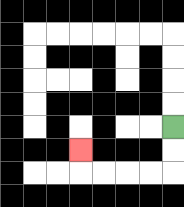{'start': '[7, 5]', 'end': '[3, 6]', 'path_directions': 'D,D,L,L,L,L,U', 'path_coordinates': '[[7, 5], [7, 6], [7, 7], [6, 7], [5, 7], [4, 7], [3, 7], [3, 6]]'}